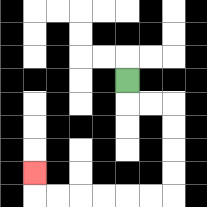{'start': '[5, 3]', 'end': '[1, 7]', 'path_directions': 'D,R,R,D,D,D,D,L,L,L,L,L,L,U', 'path_coordinates': '[[5, 3], [5, 4], [6, 4], [7, 4], [7, 5], [7, 6], [7, 7], [7, 8], [6, 8], [5, 8], [4, 8], [3, 8], [2, 8], [1, 8], [1, 7]]'}